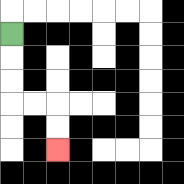{'start': '[0, 1]', 'end': '[2, 6]', 'path_directions': 'D,D,D,R,R,D,D', 'path_coordinates': '[[0, 1], [0, 2], [0, 3], [0, 4], [1, 4], [2, 4], [2, 5], [2, 6]]'}